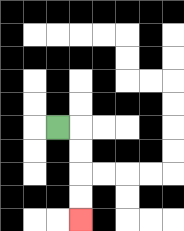{'start': '[2, 5]', 'end': '[3, 9]', 'path_directions': 'R,D,D,D,D', 'path_coordinates': '[[2, 5], [3, 5], [3, 6], [3, 7], [3, 8], [3, 9]]'}